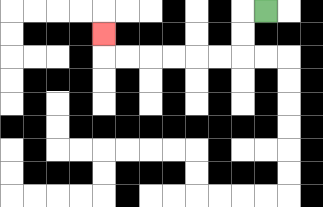{'start': '[11, 0]', 'end': '[4, 1]', 'path_directions': 'L,D,D,L,L,L,L,L,L,U', 'path_coordinates': '[[11, 0], [10, 0], [10, 1], [10, 2], [9, 2], [8, 2], [7, 2], [6, 2], [5, 2], [4, 2], [4, 1]]'}